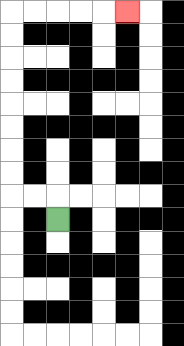{'start': '[2, 9]', 'end': '[5, 0]', 'path_directions': 'U,L,L,U,U,U,U,U,U,U,U,R,R,R,R,R', 'path_coordinates': '[[2, 9], [2, 8], [1, 8], [0, 8], [0, 7], [0, 6], [0, 5], [0, 4], [0, 3], [0, 2], [0, 1], [0, 0], [1, 0], [2, 0], [3, 0], [4, 0], [5, 0]]'}